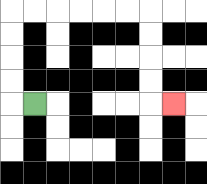{'start': '[1, 4]', 'end': '[7, 4]', 'path_directions': 'L,U,U,U,U,R,R,R,R,R,R,D,D,D,D,R', 'path_coordinates': '[[1, 4], [0, 4], [0, 3], [0, 2], [0, 1], [0, 0], [1, 0], [2, 0], [3, 0], [4, 0], [5, 0], [6, 0], [6, 1], [6, 2], [6, 3], [6, 4], [7, 4]]'}